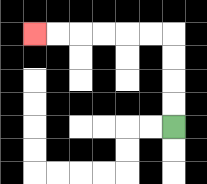{'start': '[7, 5]', 'end': '[1, 1]', 'path_directions': 'U,U,U,U,L,L,L,L,L,L', 'path_coordinates': '[[7, 5], [7, 4], [7, 3], [7, 2], [7, 1], [6, 1], [5, 1], [4, 1], [3, 1], [2, 1], [1, 1]]'}